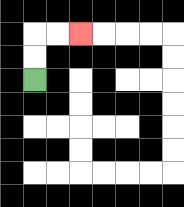{'start': '[1, 3]', 'end': '[3, 1]', 'path_directions': 'U,U,R,R', 'path_coordinates': '[[1, 3], [1, 2], [1, 1], [2, 1], [3, 1]]'}